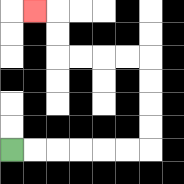{'start': '[0, 6]', 'end': '[1, 0]', 'path_directions': 'R,R,R,R,R,R,U,U,U,U,L,L,L,L,U,U,L', 'path_coordinates': '[[0, 6], [1, 6], [2, 6], [3, 6], [4, 6], [5, 6], [6, 6], [6, 5], [6, 4], [6, 3], [6, 2], [5, 2], [4, 2], [3, 2], [2, 2], [2, 1], [2, 0], [1, 0]]'}